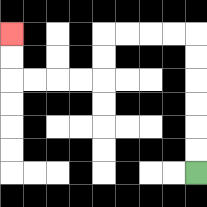{'start': '[8, 7]', 'end': '[0, 1]', 'path_directions': 'U,U,U,U,U,U,L,L,L,L,D,D,L,L,L,L,U,U', 'path_coordinates': '[[8, 7], [8, 6], [8, 5], [8, 4], [8, 3], [8, 2], [8, 1], [7, 1], [6, 1], [5, 1], [4, 1], [4, 2], [4, 3], [3, 3], [2, 3], [1, 3], [0, 3], [0, 2], [0, 1]]'}